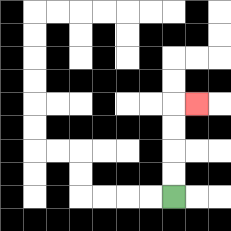{'start': '[7, 8]', 'end': '[8, 4]', 'path_directions': 'U,U,U,U,R', 'path_coordinates': '[[7, 8], [7, 7], [7, 6], [7, 5], [7, 4], [8, 4]]'}